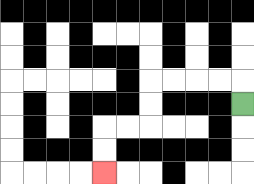{'start': '[10, 4]', 'end': '[4, 7]', 'path_directions': 'U,L,L,L,L,D,D,L,L,D,D', 'path_coordinates': '[[10, 4], [10, 3], [9, 3], [8, 3], [7, 3], [6, 3], [6, 4], [6, 5], [5, 5], [4, 5], [4, 6], [4, 7]]'}